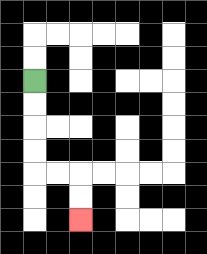{'start': '[1, 3]', 'end': '[3, 9]', 'path_directions': 'D,D,D,D,R,R,D,D', 'path_coordinates': '[[1, 3], [1, 4], [1, 5], [1, 6], [1, 7], [2, 7], [3, 7], [3, 8], [3, 9]]'}